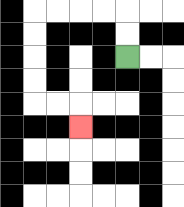{'start': '[5, 2]', 'end': '[3, 5]', 'path_directions': 'U,U,L,L,L,L,D,D,D,D,R,R,D', 'path_coordinates': '[[5, 2], [5, 1], [5, 0], [4, 0], [3, 0], [2, 0], [1, 0], [1, 1], [1, 2], [1, 3], [1, 4], [2, 4], [3, 4], [3, 5]]'}